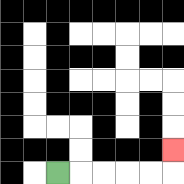{'start': '[2, 7]', 'end': '[7, 6]', 'path_directions': 'R,R,R,R,R,U', 'path_coordinates': '[[2, 7], [3, 7], [4, 7], [5, 7], [6, 7], [7, 7], [7, 6]]'}